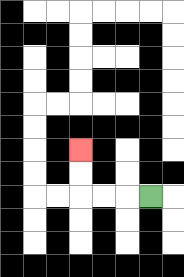{'start': '[6, 8]', 'end': '[3, 6]', 'path_directions': 'L,L,L,U,U', 'path_coordinates': '[[6, 8], [5, 8], [4, 8], [3, 8], [3, 7], [3, 6]]'}